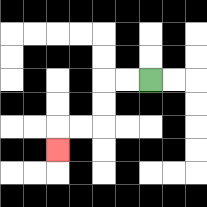{'start': '[6, 3]', 'end': '[2, 6]', 'path_directions': 'L,L,D,D,L,L,D', 'path_coordinates': '[[6, 3], [5, 3], [4, 3], [4, 4], [4, 5], [3, 5], [2, 5], [2, 6]]'}